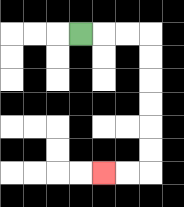{'start': '[3, 1]', 'end': '[4, 7]', 'path_directions': 'R,R,R,D,D,D,D,D,D,L,L', 'path_coordinates': '[[3, 1], [4, 1], [5, 1], [6, 1], [6, 2], [6, 3], [6, 4], [6, 5], [6, 6], [6, 7], [5, 7], [4, 7]]'}